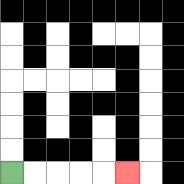{'start': '[0, 7]', 'end': '[5, 7]', 'path_directions': 'R,R,R,R,R', 'path_coordinates': '[[0, 7], [1, 7], [2, 7], [3, 7], [4, 7], [5, 7]]'}